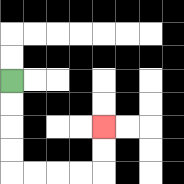{'start': '[0, 3]', 'end': '[4, 5]', 'path_directions': 'D,D,D,D,R,R,R,R,U,U', 'path_coordinates': '[[0, 3], [0, 4], [0, 5], [0, 6], [0, 7], [1, 7], [2, 7], [3, 7], [4, 7], [4, 6], [4, 5]]'}